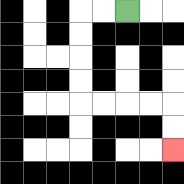{'start': '[5, 0]', 'end': '[7, 6]', 'path_directions': 'L,L,D,D,D,D,R,R,R,R,D,D', 'path_coordinates': '[[5, 0], [4, 0], [3, 0], [3, 1], [3, 2], [3, 3], [3, 4], [4, 4], [5, 4], [6, 4], [7, 4], [7, 5], [7, 6]]'}